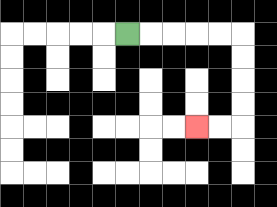{'start': '[5, 1]', 'end': '[8, 5]', 'path_directions': 'R,R,R,R,R,D,D,D,D,L,L', 'path_coordinates': '[[5, 1], [6, 1], [7, 1], [8, 1], [9, 1], [10, 1], [10, 2], [10, 3], [10, 4], [10, 5], [9, 5], [8, 5]]'}